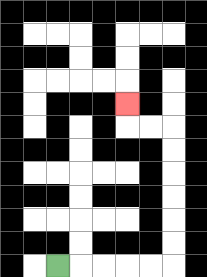{'start': '[2, 11]', 'end': '[5, 4]', 'path_directions': 'R,R,R,R,R,U,U,U,U,U,U,L,L,U', 'path_coordinates': '[[2, 11], [3, 11], [4, 11], [5, 11], [6, 11], [7, 11], [7, 10], [7, 9], [7, 8], [7, 7], [7, 6], [7, 5], [6, 5], [5, 5], [5, 4]]'}